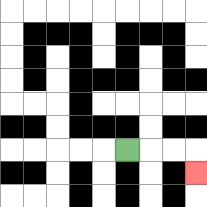{'start': '[5, 6]', 'end': '[8, 7]', 'path_directions': 'R,R,R,D', 'path_coordinates': '[[5, 6], [6, 6], [7, 6], [8, 6], [8, 7]]'}